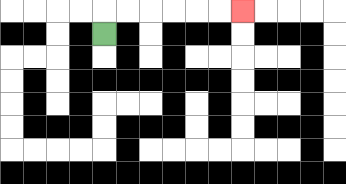{'start': '[4, 1]', 'end': '[10, 0]', 'path_directions': 'U,R,R,R,R,R,R', 'path_coordinates': '[[4, 1], [4, 0], [5, 0], [6, 0], [7, 0], [8, 0], [9, 0], [10, 0]]'}